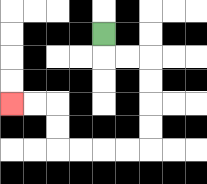{'start': '[4, 1]', 'end': '[0, 4]', 'path_directions': 'D,R,R,D,D,D,D,L,L,L,L,U,U,L,L', 'path_coordinates': '[[4, 1], [4, 2], [5, 2], [6, 2], [6, 3], [6, 4], [6, 5], [6, 6], [5, 6], [4, 6], [3, 6], [2, 6], [2, 5], [2, 4], [1, 4], [0, 4]]'}